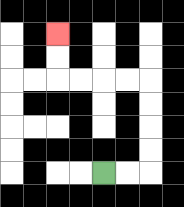{'start': '[4, 7]', 'end': '[2, 1]', 'path_directions': 'R,R,U,U,U,U,L,L,L,L,U,U', 'path_coordinates': '[[4, 7], [5, 7], [6, 7], [6, 6], [6, 5], [6, 4], [6, 3], [5, 3], [4, 3], [3, 3], [2, 3], [2, 2], [2, 1]]'}